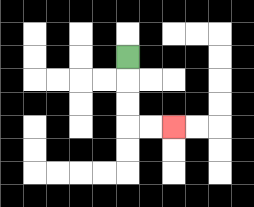{'start': '[5, 2]', 'end': '[7, 5]', 'path_directions': 'D,D,D,R,R', 'path_coordinates': '[[5, 2], [5, 3], [5, 4], [5, 5], [6, 5], [7, 5]]'}